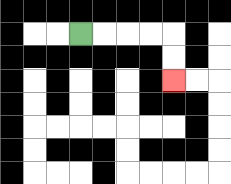{'start': '[3, 1]', 'end': '[7, 3]', 'path_directions': 'R,R,R,R,D,D', 'path_coordinates': '[[3, 1], [4, 1], [5, 1], [6, 1], [7, 1], [7, 2], [7, 3]]'}